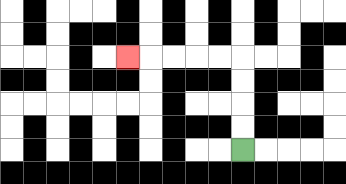{'start': '[10, 6]', 'end': '[5, 2]', 'path_directions': 'U,U,U,U,L,L,L,L,L', 'path_coordinates': '[[10, 6], [10, 5], [10, 4], [10, 3], [10, 2], [9, 2], [8, 2], [7, 2], [6, 2], [5, 2]]'}